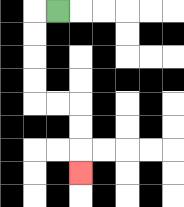{'start': '[2, 0]', 'end': '[3, 7]', 'path_directions': 'L,D,D,D,D,R,R,D,D,D', 'path_coordinates': '[[2, 0], [1, 0], [1, 1], [1, 2], [1, 3], [1, 4], [2, 4], [3, 4], [3, 5], [3, 6], [3, 7]]'}